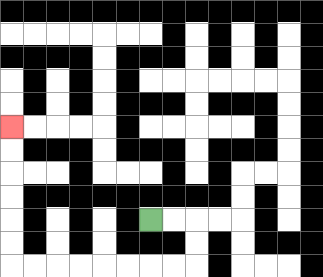{'start': '[6, 9]', 'end': '[0, 5]', 'path_directions': 'R,R,D,D,L,L,L,L,L,L,L,L,U,U,U,U,U,U', 'path_coordinates': '[[6, 9], [7, 9], [8, 9], [8, 10], [8, 11], [7, 11], [6, 11], [5, 11], [4, 11], [3, 11], [2, 11], [1, 11], [0, 11], [0, 10], [0, 9], [0, 8], [0, 7], [0, 6], [0, 5]]'}